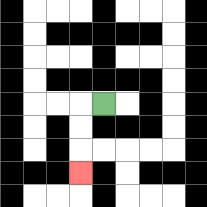{'start': '[4, 4]', 'end': '[3, 7]', 'path_directions': 'L,D,D,D', 'path_coordinates': '[[4, 4], [3, 4], [3, 5], [3, 6], [3, 7]]'}